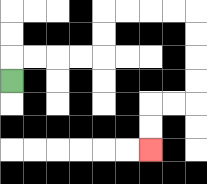{'start': '[0, 3]', 'end': '[6, 6]', 'path_directions': 'U,R,R,R,R,U,U,R,R,R,R,D,D,D,D,L,L,D,D', 'path_coordinates': '[[0, 3], [0, 2], [1, 2], [2, 2], [3, 2], [4, 2], [4, 1], [4, 0], [5, 0], [6, 0], [7, 0], [8, 0], [8, 1], [8, 2], [8, 3], [8, 4], [7, 4], [6, 4], [6, 5], [6, 6]]'}